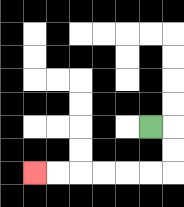{'start': '[6, 5]', 'end': '[1, 7]', 'path_directions': 'R,D,D,L,L,L,L,L,L', 'path_coordinates': '[[6, 5], [7, 5], [7, 6], [7, 7], [6, 7], [5, 7], [4, 7], [3, 7], [2, 7], [1, 7]]'}